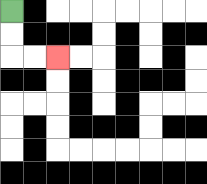{'start': '[0, 0]', 'end': '[2, 2]', 'path_directions': 'D,D,R,R', 'path_coordinates': '[[0, 0], [0, 1], [0, 2], [1, 2], [2, 2]]'}